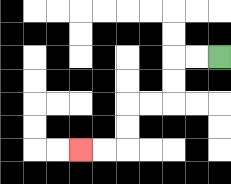{'start': '[9, 2]', 'end': '[3, 6]', 'path_directions': 'L,L,D,D,L,L,D,D,L,L', 'path_coordinates': '[[9, 2], [8, 2], [7, 2], [7, 3], [7, 4], [6, 4], [5, 4], [5, 5], [5, 6], [4, 6], [3, 6]]'}